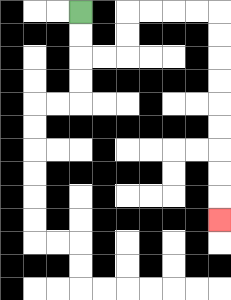{'start': '[3, 0]', 'end': '[9, 9]', 'path_directions': 'D,D,R,R,U,U,R,R,R,R,D,D,D,D,D,D,D,D,D', 'path_coordinates': '[[3, 0], [3, 1], [3, 2], [4, 2], [5, 2], [5, 1], [5, 0], [6, 0], [7, 0], [8, 0], [9, 0], [9, 1], [9, 2], [9, 3], [9, 4], [9, 5], [9, 6], [9, 7], [9, 8], [9, 9]]'}